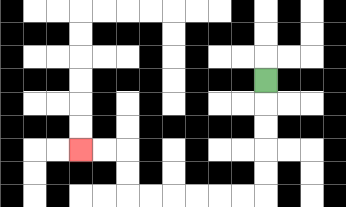{'start': '[11, 3]', 'end': '[3, 6]', 'path_directions': 'D,D,D,D,D,L,L,L,L,L,L,U,U,L,L', 'path_coordinates': '[[11, 3], [11, 4], [11, 5], [11, 6], [11, 7], [11, 8], [10, 8], [9, 8], [8, 8], [7, 8], [6, 8], [5, 8], [5, 7], [5, 6], [4, 6], [3, 6]]'}